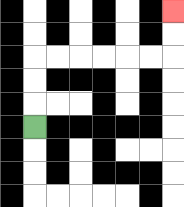{'start': '[1, 5]', 'end': '[7, 0]', 'path_directions': 'U,U,U,R,R,R,R,R,R,U,U', 'path_coordinates': '[[1, 5], [1, 4], [1, 3], [1, 2], [2, 2], [3, 2], [4, 2], [5, 2], [6, 2], [7, 2], [7, 1], [7, 0]]'}